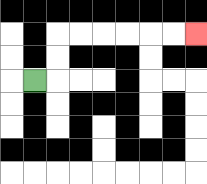{'start': '[1, 3]', 'end': '[8, 1]', 'path_directions': 'R,U,U,R,R,R,R,R,R', 'path_coordinates': '[[1, 3], [2, 3], [2, 2], [2, 1], [3, 1], [4, 1], [5, 1], [6, 1], [7, 1], [8, 1]]'}